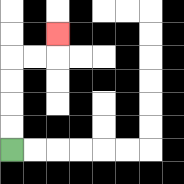{'start': '[0, 6]', 'end': '[2, 1]', 'path_directions': 'U,U,U,U,R,R,U', 'path_coordinates': '[[0, 6], [0, 5], [0, 4], [0, 3], [0, 2], [1, 2], [2, 2], [2, 1]]'}